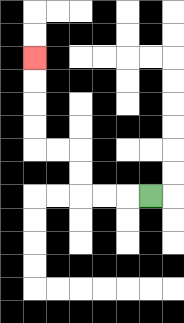{'start': '[6, 8]', 'end': '[1, 2]', 'path_directions': 'L,L,L,U,U,L,L,U,U,U,U', 'path_coordinates': '[[6, 8], [5, 8], [4, 8], [3, 8], [3, 7], [3, 6], [2, 6], [1, 6], [1, 5], [1, 4], [1, 3], [1, 2]]'}